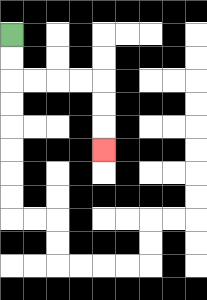{'start': '[0, 1]', 'end': '[4, 6]', 'path_directions': 'D,D,R,R,R,R,D,D,D', 'path_coordinates': '[[0, 1], [0, 2], [0, 3], [1, 3], [2, 3], [3, 3], [4, 3], [4, 4], [4, 5], [4, 6]]'}